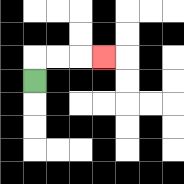{'start': '[1, 3]', 'end': '[4, 2]', 'path_directions': 'U,R,R,R', 'path_coordinates': '[[1, 3], [1, 2], [2, 2], [3, 2], [4, 2]]'}